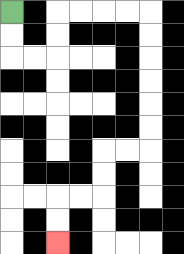{'start': '[0, 0]', 'end': '[2, 10]', 'path_directions': 'D,D,R,R,U,U,R,R,R,R,D,D,D,D,D,D,L,L,D,D,L,L,D,D', 'path_coordinates': '[[0, 0], [0, 1], [0, 2], [1, 2], [2, 2], [2, 1], [2, 0], [3, 0], [4, 0], [5, 0], [6, 0], [6, 1], [6, 2], [6, 3], [6, 4], [6, 5], [6, 6], [5, 6], [4, 6], [4, 7], [4, 8], [3, 8], [2, 8], [2, 9], [2, 10]]'}